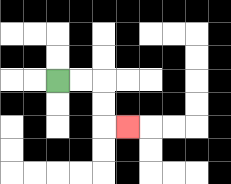{'start': '[2, 3]', 'end': '[5, 5]', 'path_directions': 'R,R,D,D,R', 'path_coordinates': '[[2, 3], [3, 3], [4, 3], [4, 4], [4, 5], [5, 5]]'}